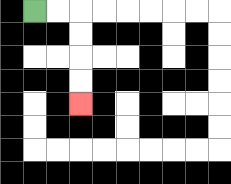{'start': '[1, 0]', 'end': '[3, 4]', 'path_directions': 'R,R,D,D,D,D', 'path_coordinates': '[[1, 0], [2, 0], [3, 0], [3, 1], [3, 2], [3, 3], [3, 4]]'}